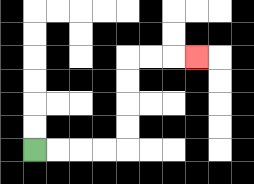{'start': '[1, 6]', 'end': '[8, 2]', 'path_directions': 'R,R,R,R,U,U,U,U,R,R,R', 'path_coordinates': '[[1, 6], [2, 6], [3, 6], [4, 6], [5, 6], [5, 5], [5, 4], [5, 3], [5, 2], [6, 2], [7, 2], [8, 2]]'}